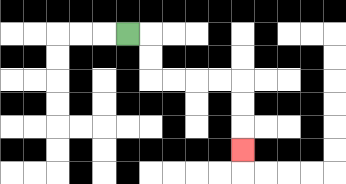{'start': '[5, 1]', 'end': '[10, 6]', 'path_directions': 'R,D,D,R,R,R,R,D,D,D', 'path_coordinates': '[[5, 1], [6, 1], [6, 2], [6, 3], [7, 3], [8, 3], [9, 3], [10, 3], [10, 4], [10, 5], [10, 6]]'}